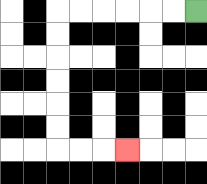{'start': '[8, 0]', 'end': '[5, 6]', 'path_directions': 'L,L,L,L,L,L,D,D,D,D,D,D,R,R,R', 'path_coordinates': '[[8, 0], [7, 0], [6, 0], [5, 0], [4, 0], [3, 0], [2, 0], [2, 1], [2, 2], [2, 3], [2, 4], [2, 5], [2, 6], [3, 6], [4, 6], [5, 6]]'}